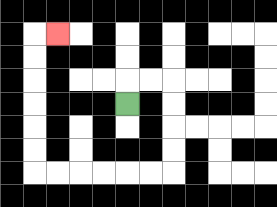{'start': '[5, 4]', 'end': '[2, 1]', 'path_directions': 'U,R,R,D,D,D,D,L,L,L,L,L,L,U,U,U,U,U,U,R', 'path_coordinates': '[[5, 4], [5, 3], [6, 3], [7, 3], [7, 4], [7, 5], [7, 6], [7, 7], [6, 7], [5, 7], [4, 7], [3, 7], [2, 7], [1, 7], [1, 6], [1, 5], [1, 4], [1, 3], [1, 2], [1, 1], [2, 1]]'}